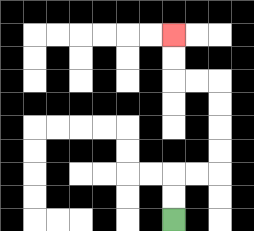{'start': '[7, 9]', 'end': '[7, 1]', 'path_directions': 'U,U,R,R,U,U,U,U,L,L,U,U', 'path_coordinates': '[[7, 9], [7, 8], [7, 7], [8, 7], [9, 7], [9, 6], [9, 5], [9, 4], [9, 3], [8, 3], [7, 3], [7, 2], [7, 1]]'}